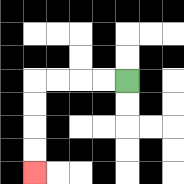{'start': '[5, 3]', 'end': '[1, 7]', 'path_directions': 'L,L,L,L,D,D,D,D', 'path_coordinates': '[[5, 3], [4, 3], [3, 3], [2, 3], [1, 3], [1, 4], [1, 5], [1, 6], [1, 7]]'}